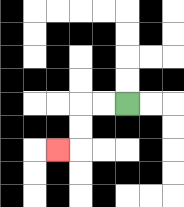{'start': '[5, 4]', 'end': '[2, 6]', 'path_directions': 'L,L,D,D,L', 'path_coordinates': '[[5, 4], [4, 4], [3, 4], [3, 5], [3, 6], [2, 6]]'}